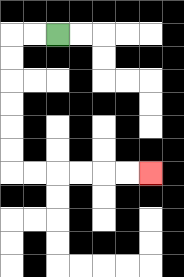{'start': '[2, 1]', 'end': '[6, 7]', 'path_directions': 'L,L,D,D,D,D,D,D,R,R,R,R,R,R', 'path_coordinates': '[[2, 1], [1, 1], [0, 1], [0, 2], [0, 3], [0, 4], [0, 5], [0, 6], [0, 7], [1, 7], [2, 7], [3, 7], [4, 7], [5, 7], [6, 7]]'}